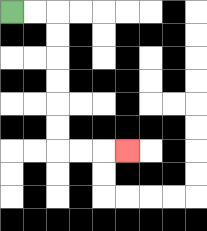{'start': '[0, 0]', 'end': '[5, 6]', 'path_directions': 'R,R,D,D,D,D,D,D,R,R,R', 'path_coordinates': '[[0, 0], [1, 0], [2, 0], [2, 1], [2, 2], [2, 3], [2, 4], [2, 5], [2, 6], [3, 6], [4, 6], [5, 6]]'}